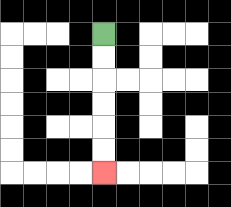{'start': '[4, 1]', 'end': '[4, 7]', 'path_directions': 'D,D,D,D,D,D', 'path_coordinates': '[[4, 1], [4, 2], [4, 3], [4, 4], [4, 5], [4, 6], [4, 7]]'}